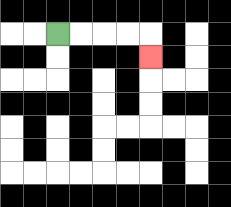{'start': '[2, 1]', 'end': '[6, 2]', 'path_directions': 'R,R,R,R,D', 'path_coordinates': '[[2, 1], [3, 1], [4, 1], [5, 1], [6, 1], [6, 2]]'}